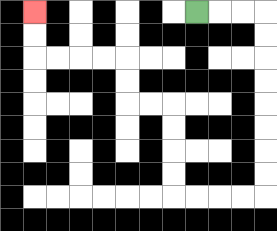{'start': '[8, 0]', 'end': '[1, 0]', 'path_directions': 'R,R,R,D,D,D,D,D,D,D,D,L,L,L,L,U,U,U,U,L,L,U,U,L,L,L,L,U,U', 'path_coordinates': '[[8, 0], [9, 0], [10, 0], [11, 0], [11, 1], [11, 2], [11, 3], [11, 4], [11, 5], [11, 6], [11, 7], [11, 8], [10, 8], [9, 8], [8, 8], [7, 8], [7, 7], [7, 6], [7, 5], [7, 4], [6, 4], [5, 4], [5, 3], [5, 2], [4, 2], [3, 2], [2, 2], [1, 2], [1, 1], [1, 0]]'}